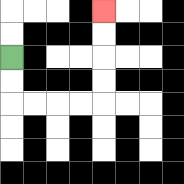{'start': '[0, 2]', 'end': '[4, 0]', 'path_directions': 'D,D,R,R,R,R,U,U,U,U', 'path_coordinates': '[[0, 2], [0, 3], [0, 4], [1, 4], [2, 4], [3, 4], [4, 4], [4, 3], [4, 2], [4, 1], [4, 0]]'}